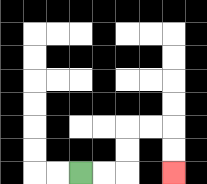{'start': '[3, 7]', 'end': '[7, 7]', 'path_directions': 'R,R,U,U,R,R,D,D', 'path_coordinates': '[[3, 7], [4, 7], [5, 7], [5, 6], [5, 5], [6, 5], [7, 5], [7, 6], [7, 7]]'}